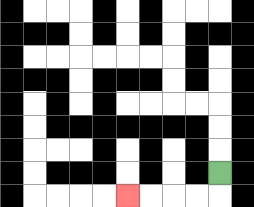{'start': '[9, 7]', 'end': '[5, 8]', 'path_directions': 'D,L,L,L,L', 'path_coordinates': '[[9, 7], [9, 8], [8, 8], [7, 8], [6, 8], [5, 8]]'}